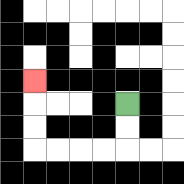{'start': '[5, 4]', 'end': '[1, 3]', 'path_directions': 'D,D,L,L,L,L,U,U,U', 'path_coordinates': '[[5, 4], [5, 5], [5, 6], [4, 6], [3, 6], [2, 6], [1, 6], [1, 5], [1, 4], [1, 3]]'}